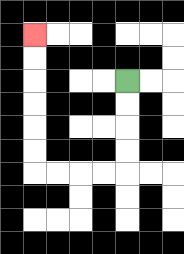{'start': '[5, 3]', 'end': '[1, 1]', 'path_directions': 'D,D,D,D,L,L,L,L,U,U,U,U,U,U', 'path_coordinates': '[[5, 3], [5, 4], [5, 5], [5, 6], [5, 7], [4, 7], [3, 7], [2, 7], [1, 7], [1, 6], [1, 5], [1, 4], [1, 3], [1, 2], [1, 1]]'}